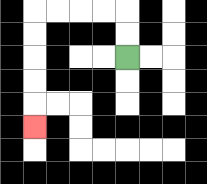{'start': '[5, 2]', 'end': '[1, 5]', 'path_directions': 'U,U,L,L,L,L,D,D,D,D,D', 'path_coordinates': '[[5, 2], [5, 1], [5, 0], [4, 0], [3, 0], [2, 0], [1, 0], [1, 1], [1, 2], [1, 3], [1, 4], [1, 5]]'}